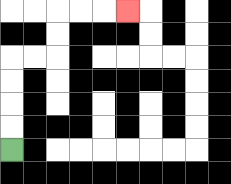{'start': '[0, 6]', 'end': '[5, 0]', 'path_directions': 'U,U,U,U,R,R,U,U,R,R,R', 'path_coordinates': '[[0, 6], [0, 5], [0, 4], [0, 3], [0, 2], [1, 2], [2, 2], [2, 1], [2, 0], [3, 0], [4, 0], [5, 0]]'}